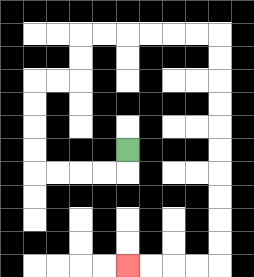{'start': '[5, 6]', 'end': '[5, 11]', 'path_directions': 'D,L,L,L,L,U,U,U,U,R,R,U,U,R,R,R,R,R,R,D,D,D,D,D,D,D,D,D,D,L,L,L,L', 'path_coordinates': '[[5, 6], [5, 7], [4, 7], [3, 7], [2, 7], [1, 7], [1, 6], [1, 5], [1, 4], [1, 3], [2, 3], [3, 3], [3, 2], [3, 1], [4, 1], [5, 1], [6, 1], [7, 1], [8, 1], [9, 1], [9, 2], [9, 3], [9, 4], [9, 5], [9, 6], [9, 7], [9, 8], [9, 9], [9, 10], [9, 11], [8, 11], [7, 11], [6, 11], [5, 11]]'}